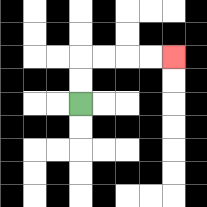{'start': '[3, 4]', 'end': '[7, 2]', 'path_directions': 'U,U,R,R,R,R', 'path_coordinates': '[[3, 4], [3, 3], [3, 2], [4, 2], [5, 2], [6, 2], [7, 2]]'}